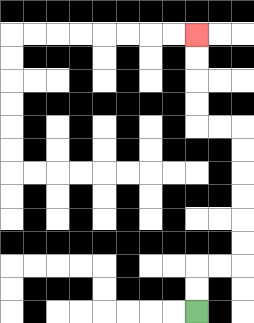{'start': '[8, 13]', 'end': '[8, 1]', 'path_directions': 'U,U,R,R,U,U,U,U,U,U,L,L,U,U,U,U', 'path_coordinates': '[[8, 13], [8, 12], [8, 11], [9, 11], [10, 11], [10, 10], [10, 9], [10, 8], [10, 7], [10, 6], [10, 5], [9, 5], [8, 5], [8, 4], [8, 3], [8, 2], [8, 1]]'}